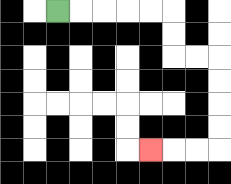{'start': '[2, 0]', 'end': '[6, 6]', 'path_directions': 'R,R,R,R,R,D,D,R,R,D,D,D,D,L,L,L', 'path_coordinates': '[[2, 0], [3, 0], [4, 0], [5, 0], [6, 0], [7, 0], [7, 1], [7, 2], [8, 2], [9, 2], [9, 3], [9, 4], [9, 5], [9, 6], [8, 6], [7, 6], [6, 6]]'}